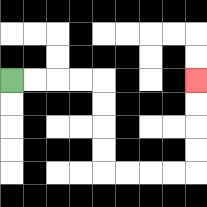{'start': '[0, 3]', 'end': '[8, 3]', 'path_directions': 'R,R,R,R,D,D,D,D,R,R,R,R,U,U,U,U', 'path_coordinates': '[[0, 3], [1, 3], [2, 3], [3, 3], [4, 3], [4, 4], [4, 5], [4, 6], [4, 7], [5, 7], [6, 7], [7, 7], [8, 7], [8, 6], [8, 5], [8, 4], [8, 3]]'}